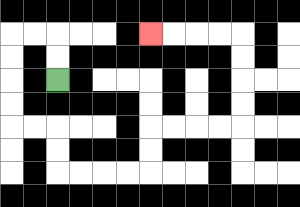{'start': '[2, 3]', 'end': '[6, 1]', 'path_directions': 'U,U,L,L,D,D,D,D,R,R,D,D,R,R,R,R,U,U,R,R,R,R,U,U,U,U,L,L,L,L', 'path_coordinates': '[[2, 3], [2, 2], [2, 1], [1, 1], [0, 1], [0, 2], [0, 3], [0, 4], [0, 5], [1, 5], [2, 5], [2, 6], [2, 7], [3, 7], [4, 7], [5, 7], [6, 7], [6, 6], [6, 5], [7, 5], [8, 5], [9, 5], [10, 5], [10, 4], [10, 3], [10, 2], [10, 1], [9, 1], [8, 1], [7, 1], [6, 1]]'}